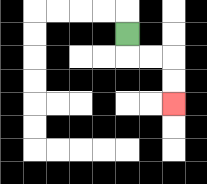{'start': '[5, 1]', 'end': '[7, 4]', 'path_directions': 'D,R,R,D,D', 'path_coordinates': '[[5, 1], [5, 2], [6, 2], [7, 2], [7, 3], [7, 4]]'}